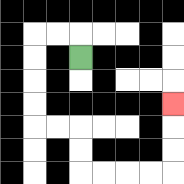{'start': '[3, 2]', 'end': '[7, 4]', 'path_directions': 'U,L,L,D,D,D,D,R,R,D,D,R,R,R,R,U,U,U', 'path_coordinates': '[[3, 2], [3, 1], [2, 1], [1, 1], [1, 2], [1, 3], [1, 4], [1, 5], [2, 5], [3, 5], [3, 6], [3, 7], [4, 7], [5, 7], [6, 7], [7, 7], [7, 6], [7, 5], [7, 4]]'}